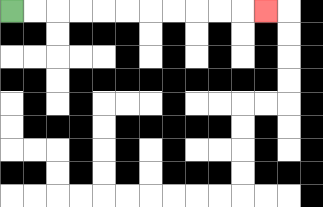{'start': '[0, 0]', 'end': '[11, 0]', 'path_directions': 'R,R,R,R,R,R,R,R,R,R,R', 'path_coordinates': '[[0, 0], [1, 0], [2, 0], [3, 0], [4, 0], [5, 0], [6, 0], [7, 0], [8, 0], [9, 0], [10, 0], [11, 0]]'}